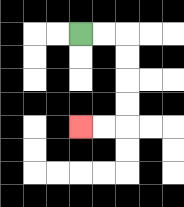{'start': '[3, 1]', 'end': '[3, 5]', 'path_directions': 'R,R,D,D,D,D,L,L', 'path_coordinates': '[[3, 1], [4, 1], [5, 1], [5, 2], [5, 3], [5, 4], [5, 5], [4, 5], [3, 5]]'}